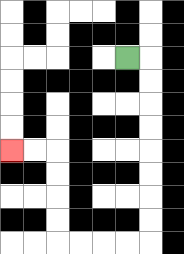{'start': '[5, 2]', 'end': '[0, 6]', 'path_directions': 'R,D,D,D,D,D,D,D,D,L,L,L,L,U,U,U,U,L,L', 'path_coordinates': '[[5, 2], [6, 2], [6, 3], [6, 4], [6, 5], [6, 6], [6, 7], [6, 8], [6, 9], [6, 10], [5, 10], [4, 10], [3, 10], [2, 10], [2, 9], [2, 8], [2, 7], [2, 6], [1, 6], [0, 6]]'}